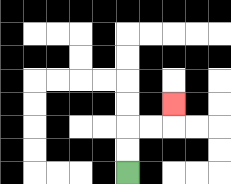{'start': '[5, 7]', 'end': '[7, 4]', 'path_directions': 'U,U,R,R,U', 'path_coordinates': '[[5, 7], [5, 6], [5, 5], [6, 5], [7, 5], [7, 4]]'}